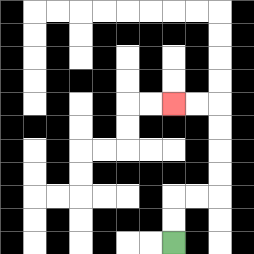{'start': '[7, 10]', 'end': '[7, 4]', 'path_directions': 'U,U,R,R,U,U,U,U,L,L', 'path_coordinates': '[[7, 10], [7, 9], [7, 8], [8, 8], [9, 8], [9, 7], [9, 6], [9, 5], [9, 4], [8, 4], [7, 4]]'}